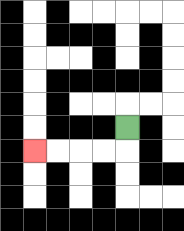{'start': '[5, 5]', 'end': '[1, 6]', 'path_directions': 'D,L,L,L,L', 'path_coordinates': '[[5, 5], [5, 6], [4, 6], [3, 6], [2, 6], [1, 6]]'}